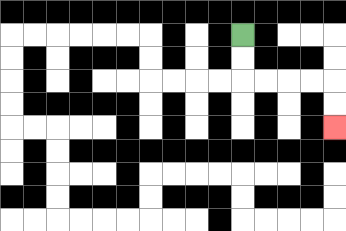{'start': '[10, 1]', 'end': '[14, 5]', 'path_directions': 'D,D,R,R,R,R,D,D', 'path_coordinates': '[[10, 1], [10, 2], [10, 3], [11, 3], [12, 3], [13, 3], [14, 3], [14, 4], [14, 5]]'}